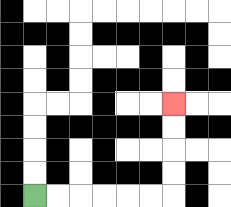{'start': '[1, 8]', 'end': '[7, 4]', 'path_directions': 'R,R,R,R,R,R,U,U,U,U', 'path_coordinates': '[[1, 8], [2, 8], [3, 8], [4, 8], [5, 8], [6, 8], [7, 8], [7, 7], [7, 6], [7, 5], [7, 4]]'}